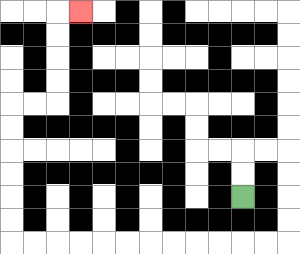{'start': '[10, 8]', 'end': '[3, 0]', 'path_directions': 'U,U,R,R,D,D,D,D,L,L,L,L,L,L,L,L,L,L,L,L,U,U,U,U,U,U,R,R,U,U,U,U,R', 'path_coordinates': '[[10, 8], [10, 7], [10, 6], [11, 6], [12, 6], [12, 7], [12, 8], [12, 9], [12, 10], [11, 10], [10, 10], [9, 10], [8, 10], [7, 10], [6, 10], [5, 10], [4, 10], [3, 10], [2, 10], [1, 10], [0, 10], [0, 9], [0, 8], [0, 7], [0, 6], [0, 5], [0, 4], [1, 4], [2, 4], [2, 3], [2, 2], [2, 1], [2, 0], [3, 0]]'}